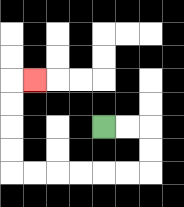{'start': '[4, 5]', 'end': '[1, 3]', 'path_directions': 'R,R,D,D,L,L,L,L,L,L,U,U,U,U,R', 'path_coordinates': '[[4, 5], [5, 5], [6, 5], [6, 6], [6, 7], [5, 7], [4, 7], [3, 7], [2, 7], [1, 7], [0, 7], [0, 6], [0, 5], [0, 4], [0, 3], [1, 3]]'}